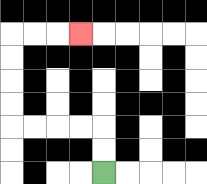{'start': '[4, 7]', 'end': '[3, 1]', 'path_directions': 'U,U,L,L,L,L,U,U,U,U,R,R,R', 'path_coordinates': '[[4, 7], [4, 6], [4, 5], [3, 5], [2, 5], [1, 5], [0, 5], [0, 4], [0, 3], [0, 2], [0, 1], [1, 1], [2, 1], [3, 1]]'}